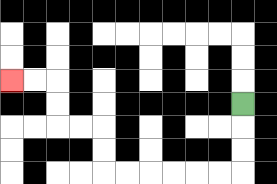{'start': '[10, 4]', 'end': '[0, 3]', 'path_directions': 'D,D,D,L,L,L,L,L,L,U,U,L,L,U,U,L,L', 'path_coordinates': '[[10, 4], [10, 5], [10, 6], [10, 7], [9, 7], [8, 7], [7, 7], [6, 7], [5, 7], [4, 7], [4, 6], [4, 5], [3, 5], [2, 5], [2, 4], [2, 3], [1, 3], [0, 3]]'}